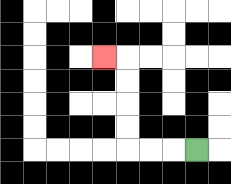{'start': '[8, 6]', 'end': '[4, 2]', 'path_directions': 'L,L,L,U,U,U,U,L', 'path_coordinates': '[[8, 6], [7, 6], [6, 6], [5, 6], [5, 5], [5, 4], [5, 3], [5, 2], [4, 2]]'}